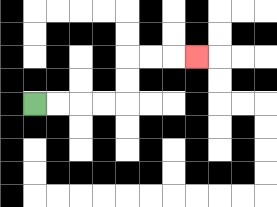{'start': '[1, 4]', 'end': '[8, 2]', 'path_directions': 'R,R,R,R,U,U,R,R,R', 'path_coordinates': '[[1, 4], [2, 4], [3, 4], [4, 4], [5, 4], [5, 3], [5, 2], [6, 2], [7, 2], [8, 2]]'}